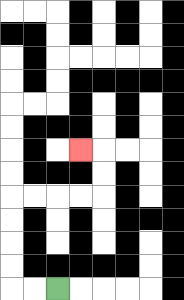{'start': '[2, 12]', 'end': '[3, 6]', 'path_directions': 'L,L,U,U,U,U,R,R,R,R,U,U,L', 'path_coordinates': '[[2, 12], [1, 12], [0, 12], [0, 11], [0, 10], [0, 9], [0, 8], [1, 8], [2, 8], [3, 8], [4, 8], [4, 7], [4, 6], [3, 6]]'}